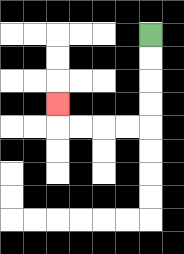{'start': '[6, 1]', 'end': '[2, 4]', 'path_directions': 'D,D,D,D,L,L,L,L,U', 'path_coordinates': '[[6, 1], [6, 2], [6, 3], [6, 4], [6, 5], [5, 5], [4, 5], [3, 5], [2, 5], [2, 4]]'}